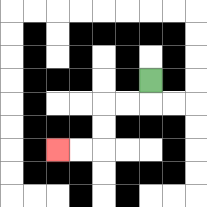{'start': '[6, 3]', 'end': '[2, 6]', 'path_directions': 'D,L,L,D,D,L,L', 'path_coordinates': '[[6, 3], [6, 4], [5, 4], [4, 4], [4, 5], [4, 6], [3, 6], [2, 6]]'}